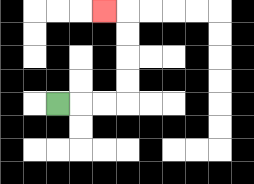{'start': '[2, 4]', 'end': '[4, 0]', 'path_directions': 'R,R,R,U,U,U,U,L', 'path_coordinates': '[[2, 4], [3, 4], [4, 4], [5, 4], [5, 3], [5, 2], [5, 1], [5, 0], [4, 0]]'}